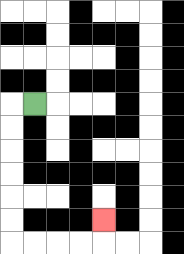{'start': '[1, 4]', 'end': '[4, 9]', 'path_directions': 'L,D,D,D,D,D,D,R,R,R,R,U', 'path_coordinates': '[[1, 4], [0, 4], [0, 5], [0, 6], [0, 7], [0, 8], [0, 9], [0, 10], [1, 10], [2, 10], [3, 10], [4, 10], [4, 9]]'}